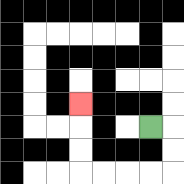{'start': '[6, 5]', 'end': '[3, 4]', 'path_directions': 'R,D,D,L,L,L,L,U,U,U', 'path_coordinates': '[[6, 5], [7, 5], [7, 6], [7, 7], [6, 7], [5, 7], [4, 7], [3, 7], [3, 6], [3, 5], [3, 4]]'}